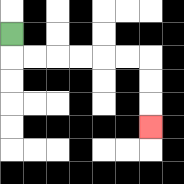{'start': '[0, 1]', 'end': '[6, 5]', 'path_directions': 'D,R,R,R,R,R,R,D,D,D', 'path_coordinates': '[[0, 1], [0, 2], [1, 2], [2, 2], [3, 2], [4, 2], [5, 2], [6, 2], [6, 3], [6, 4], [6, 5]]'}